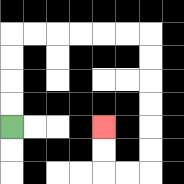{'start': '[0, 5]', 'end': '[4, 5]', 'path_directions': 'U,U,U,U,R,R,R,R,R,R,D,D,D,D,D,D,L,L,U,U', 'path_coordinates': '[[0, 5], [0, 4], [0, 3], [0, 2], [0, 1], [1, 1], [2, 1], [3, 1], [4, 1], [5, 1], [6, 1], [6, 2], [6, 3], [6, 4], [6, 5], [6, 6], [6, 7], [5, 7], [4, 7], [4, 6], [4, 5]]'}